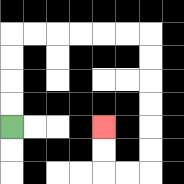{'start': '[0, 5]', 'end': '[4, 5]', 'path_directions': 'U,U,U,U,R,R,R,R,R,R,D,D,D,D,D,D,L,L,U,U', 'path_coordinates': '[[0, 5], [0, 4], [0, 3], [0, 2], [0, 1], [1, 1], [2, 1], [3, 1], [4, 1], [5, 1], [6, 1], [6, 2], [6, 3], [6, 4], [6, 5], [6, 6], [6, 7], [5, 7], [4, 7], [4, 6], [4, 5]]'}